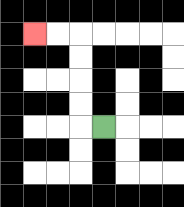{'start': '[4, 5]', 'end': '[1, 1]', 'path_directions': 'L,U,U,U,U,L,L', 'path_coordinates': '[[4, 5], [3, 5], [3, 4], [3, 3], [3, 2], [3, 1], [2, 1], [1, 1]]'}